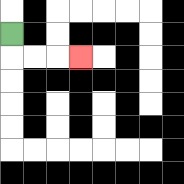{'start': '[0, 1]', 'end': '[3, 2]', 'path_directions': 'D,R,R,R', 'path_coordinates': '[[0, 1], [0, 2], [1, 2], [2, 2], [3, 2]]'}